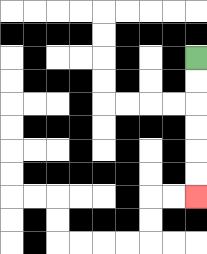{'start': '[8, 2]', 'end': '[8, 8]', 'path_directions': 'D,D,D,D,D,D', 'path_coordinates': '[[8, 2], [8, 3], [8, 4], [8, 5], [8, 6], [8, 7], [8, 8]]'}